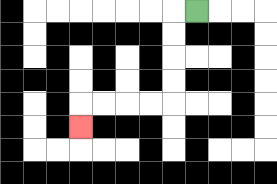{'start': '[8, 0]', 'end': '[3, 5]', 'path_directions': 'L,D,D,D,D,L,L,L,L,D', 'path_coordinates': '[[8, 0], [7, 0], [7, 1], [7, 2], [7, 3], [7, 4], [6, 4], [5, 4], [4, 4], [3, 4], [3, 5]]'}